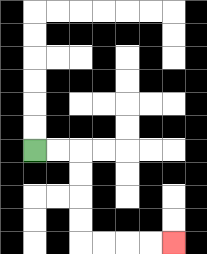{'start': '[1, 6]', 'end': '[7, 10]', 'path_directions': 'R,R,D,D,D,D,R,R,R,R', 'path_coordinates': '[[1, 6], [2, 6], [3, 6], [3, 7], [3, 8], [3, 9], [3, 10], [4, 10], [5, 10], [6, 10], [7, 10]]'}